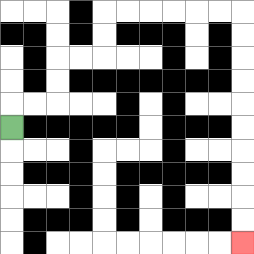{'start': '[0, 5]', 'end': '[10, 10]', 'path_directions': 'U,R,R,U,U,R,R,U,U,R,R,R,R,R,R,D,D,D,D,D,D,D,D,D,D', 'path_coordinates': '[[0, 5], [0, 4], [1, 4], [2, 4], [2, 3], [2, 2], [3, 2], [4, 2], [4, 1], [4, 0], [5, 0], [6, 0], [7, 0], [8, 0], [9, 0], [10, 0], [10, 1], [10, 2], [10, 3], [10, 4], [10, 5], [10, 6], [10, 7], [10, 8], [10, 9], [10, 10]]'}